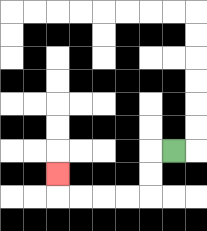{'start': '[7, 6]', 'end': '[2, 7]', 'path_directions': 'L,D,D,L,L,L,L,U', 'path_coordinates': '[[7, 6], [6, 6], [6, 7], [6, 8], [5, 8], [4, 8], [3, 8], [2, 8], [2, 7]]'}